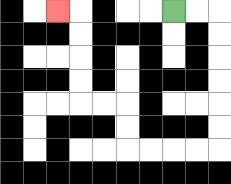{'start': '[7, 0]', 'end': '[2, 0]', 'path_directions': 'R,R,D,D,D,D,D,D,L,L,L,L,U,U,L,L,U,U,U,U,L', 'path_coordinates': '[[7, 0], [8, 0], [9, 0], [9, 1], [9, 2], [9, 3], [9, 4], [9, 5], [9, 6], [8, 6], [7, 6], [6, 6], [5, 6], [5, 5], [5, 4], [4, 4], [3, 4], [3, 3], [3, 2], [3, 1], [3, 0], [2, 0]]'}